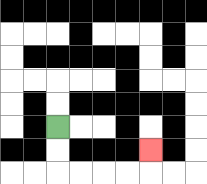{'start': '[2, 5]', 'end': '[6, 6]', 'path_directions': 'D,D,R,R,R,R,U', 'path_coordinates': '[[2, 5], [2, 6], [2, 7], [3, 7], [4, 7], [5, 7], [6, 7], [6, 6]]'}